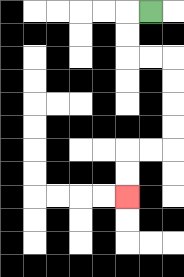{'start': '[6, 0]', 'end': '[5, 8]', 'path_directions': 'L,D,D,R,R,D,D,D,D,L,L,D,D', 'path_coordinates': '[[6, 0], [5, 0], [5, 1], [5, 2], [6, 2], [7, 2], [7, 3], [7, 4], [7, 5], [7, 6], [6, 6], [5, 6], [5, 7], [5, 8]]'}